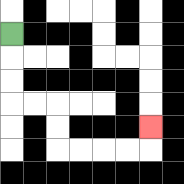{'start': '[0, 1]', 'end': '[6, 5]', 'path_directions': 'D,D,D,R,R,D,D,R,R,R,R,U', 'path_coordinates': '[[0, 1], [0, 2], [0, 3], [0, 4], [1, 4], [2, 4], [2, 5], [2, 6], [3, 6], [4, 6], [5, 6], [6, 6], [6, 5]]'}